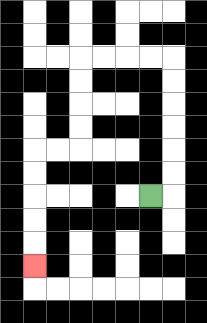{'start': '[6, 8]', 'end': '[1, 11]', 'path_directions': 'R,U,U,U,U,U,U,L,L,L,L,D,D,D,D,L,L,D,D,D,D,D', 'path_coordinates': '[[6, 8], [7, 8], [7, 7], [7, 6], [7, 5], [7, 4], [7, 3], [7, 2], [6, 2], [5, 2], [4, 2], [3, 2], [3, 3], [3, 4], [3, 5], [3, 6], [2, 6], [1, 6], [1, 7], [1, 8], [1, 9], [1, 10], [1, 11]]'}